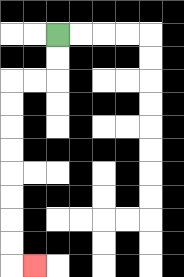{'start': '[2, 1]', 'end': '[1, 11]', 'path_directions': 'D,D,L,L,D,D,D,D,D,D,D,D,R', 'path_coordinates': '[[2, 1], [2, 2], [2, 3], [1, 3], [0, 3], [0, 4], [0, 5], [0, 6], [0, 7], [0, 8], [0, 9], [0, 10], [0, 11], [1, 11]]'}